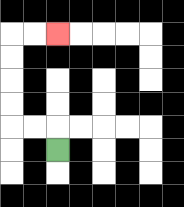{'start': '[2, 6]', 'end': '[2, 1]', 'path_directions': 'U,L,L,U,U,U,U,R,R', 'path_coordinates': '[[2, 6], [2, 5], [1, 5], [0, 5], [0, 4], [0, 3], [0, 2], [0, 1], [1, 1], [2, 1]]'}